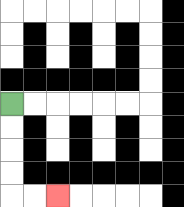{'start': '[0, 4]', 'end': '[2, 8]', 'path_directions': 'D,D,D,D,R,R', 'path_coordinates': '[[0, 4], [0, 5], [0, 6], [0, 7], [0, 8], [1, 8], [2, 8]]'}